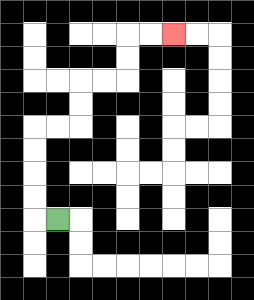{'start': '[2, 9]', 'end': '[7, 1]', 'path_directions': 'L,U,U,U,U,R,R,U,U,R,R,U,U,R,R', 'path_coordinates': '[[2, 9], [1, 9], [1, 8], [1, 7], [1, 6], [1, 5], [2, 5], [3, 5], [3, 4], [3, 3], [4, 3], [5, 3], [5, 2], [5, 1], [6, 1], [7, 1]]'}